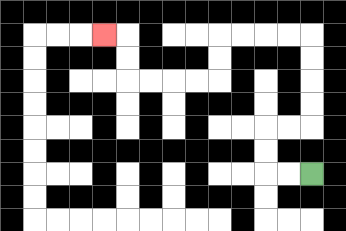{'start': '[13, 7]', 'end': '[4, 1]', 'path_directions': 'L,L,U,U,R,R,U,U,U,U,L,L,L,L,D,D,L,L,L,L,U,U,L', 'path_coordinates': '[[13, 7], [12, 7], [11, 7], [11, 6], [11, 5], [12, 5], [13, 5], [13, 4], [13, 3], [13, 2], [13, 1], [12, 1], [11, 1], [10, 1], [9, 1], [9, 2], [9, 3], [8, 3], [7, 3], [6, 3], [5, 3], [5, 2], [5, 1], [4, 1]]'}